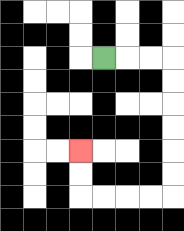{'start': '[4, 2]', 'end': '[3, 6]', 'path_directions': 'R,R,R,D,D,D,D,D,D,L,L,L,L,U,U', 'path_coordinates': '[[4, 2], [5, 2], [6, 2], [7, 2], [7, 3], [7, 4], [7, 5], [7, 6], [7, 7], [7, 8], [6, 8], [5, 8], [4, 8], [3, 8], [3, 7], [3, 6]]'}